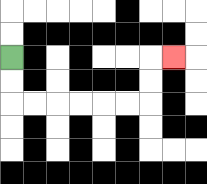{'start': '[0, 2]', 'end': '[7, 2]', 'path_directions': 'D,D,R,R,R,R,R,R,U,U,R', 'path_coordinates': '[[0, 2], [0, 3], [0, 4], [1, 4], [2, 4], [3, 4], [4, 4], [5, 4], [6, 4], [6, 3], [6, 2], [7, 2]]'}